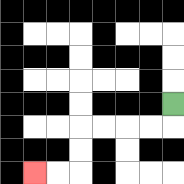{'start': '[7, 4]', 'end': '[1, 7]', 'path_directions': 'D,L,L,L,L,D,D,L,L', 'path_coordinates': '[[7, 4], [7, 5], [6, 5], [5, 5], [4, 5], [3, 5], [3, 6], [3, 7], [2, 7], [1, 7]]'}